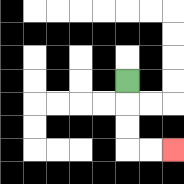{'start': '[5, 3]', 'end': '[7, 6]', 'path_directions': 'D,D,D,R,R', 'path_coordinates': '[[5, 3], [5, 4], [5, 5], [5, 6], [6, 6], [7, 6]]'}